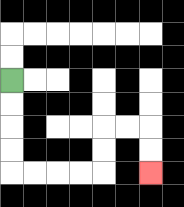{'start': '[0, 3]', 'end': '[6, 7]', 'path_directions': 'D,D,D,D,R,R,R,R,U,U,R,R,D,D', 'path_coordinates': '[[0, 3], [0, 4], [0, 5], [0, 6], [0, 7], [1, 7], [2, 7], [3, 7], [4, 7], [4, 6], [4, 5], [5, 5], [6, 5], [6, 6], [6, 7]]'}